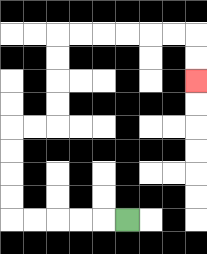{'start': '[5, 9]', 'end': '[8, 3]', 'path_directions': 'L,L,L,L,L,U,U,U,U,R,R,U,U,U,U,R,R,R,R,R,R,D,D', 'path_coordinates': '[[5, 9], [4, 9], [3, 9], [2, 9], [1, 9], [0, 9], [0, 8], [0, 7], [0, 6], [0, 5], [1, 5], [2, 5], [2, 4], [2, 3], [2, 2], [2, 1], [3, 1], [4, 1], [5, 1], [6, 1], [7, 1], [8, 1], [8, 2], [8, 3]]'}